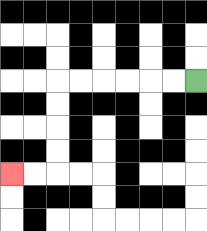{'start': '[8, 3]', 'end': '[0, 7]', 'path_directions': 'L,L,L,L,L,L,D,D,D,D,L,L', 'path_coordinates': '[[8, 3], [7, 3], [6, 3], [5, 3], [4, 3], [3, 3], [2, 3], [2, 4], [2, 5], [2, 6], [2, 7], [1, 7], [0, 7]]'}